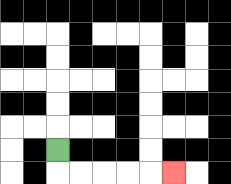{'start': '[2, 6]', 'end': '[7, 7]', 'path_directions': 'D,R,R,R,R,R', 'path_coordinates': '[[2, 6], [2, 7], [3, 7], [4, 7], [5, 7], [6, 7], [7, 7]]'}